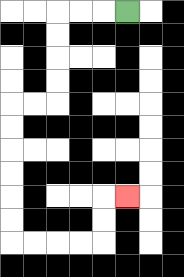{'start': '[5, 0]', 'end': '[5, 8]', 'path_directions': 'L,L,L,D,D,D,D,L,L,D,D,D,D,D,D,R,R,R,R,U,U,R', 'path_coordinates': '[[5, 0], [4, 0], [3, 0], [2, 0], [2, 1], [2, 2], [2, 3], [2, 4], [1, 4], [0, 4], [0, 5], [0, 6], [0, 7], [0, 8], [0, 9], [0, 10], [1, 10], [2, 10], [3, 10], [4, 10], [4, 9], [4, 8], [5, 8]]'}